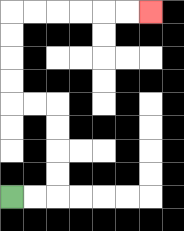{'start': '[0, 8]', 'end': '[6, 0]', 'path_directions': 'R,R,U,U,U,U,L,L,U,U,U,U,R,R,R,R,R,R', 'path_coordinates': '[[0, 8], [1, 8], [2, 8], [2, 7], [2, 6], [2, 5], [2, 4], [1, 4], [0, 4], [0, 3], [0, 2], [0, 1], [0, 0], [1, 0], [2, 0], [3, 0], [4, 0], [5, 0], [6, 0]]'}